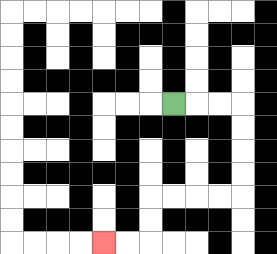{'start': '[7, 4]', 'end': '[4, 10]', 'path_directions': 'R,R,R,D,D,D,D,L,L,L,L,D,D,L,L', 'path_coordinates': '[[7, 4], [8, 4], [9, 4], [10, 4], [10, 5], [10, 6], [10, 7], [10, 8], [9, 8], [8, 8], [7, 8], [6, 8], [6, 9], [6, 10], [5, 10], [4, 10]]'}